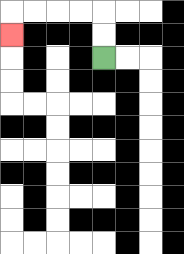{'start': '[4, 2]', 'end': '[0, 1]', 'path_directions': 'U,U,L,L,L,L,D', 'path_coordinates': '[[4, 2], [4, 1], [4, 0], [3, 0], [2, 0], [1, 0], [0, 0], [0, 1]]'}